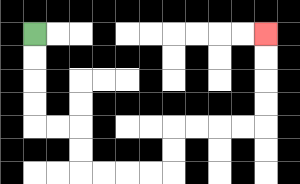{'start': '[1, 1]', 'end': '[11, 1]', 'path_directions': 'D,D,D,D,R,R,D,D,R,R,R,R,U,U,R,R,R,R,U,U,U,U', 'path_coordinates': '[[1, 1], [1, 2], [1, 3], [1, 4], [1, 5], [2, 5], [3, 5], [3, 6], [3, 7], [4, 7], [5, 7], [6, 7], [7, 7], [7, 6], [7, 5], [8, 5], [9, 5], [10, 5], [11, 5], [11, 4], [11, 3], [11, 2], [11, 1]]'}